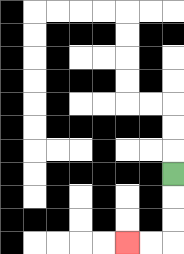{'start': '[7, 7]', 'end': '[5, 10]', 'path_directions': 'D,D,D,L,L', 'path_coordinates': '[[7, 7], [7, 8], [7, 9], [7, 10], [6, 10], [5, 10]]'}